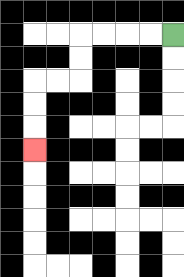{'start': '[7, 1]', 'end': '[1, 6]', 'path_directions': 'L,L,L,L,D,D,L,L,D,D,D', 'path_coordinates': '[[7, 1], [6, 1], [5, 1], [4, 1], [3, 1], [3, 2], [3, 3], [2, 3], [1, 3], [1, 4], [1, 5], [1, 6]]'}